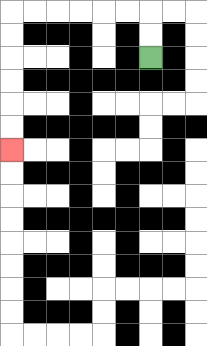{'start': '[6, 2]', 'end': '[0, 6]', 'path_directions': 'U,U,L,L,L,L,L,L,D,D,D,D,D,D', 'path_coordinates': '[[6, 2], [6, 1], [6, 0], [5, 0], [4, 0], [3, 0], [2, 0], [1, 0], [0, 0], [0, 1], [0, 2], [0, 3], [0, 4], [0, 5], [0, 6]]'}